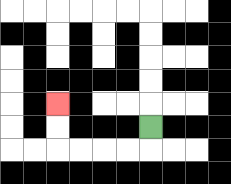{'start': '[6, 5]', 'end': '[2, 4]', 'path_directions': 'D,L,L,L,L,U,U', 'path_coordinates': '[[6, 5], [6, 6], [5, 6], [4, 6], [3, 6], [2, 6], [2, 5], [2, 4]]'}